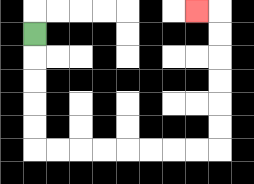{'start': '[1, 1]', 'end': '[8, 0]', 'path_directions': 'D,D,D,D,D,R,R,R,R,R,R,R,R,U,U,U,U,U,U,L', 'path_coordinates': '[[1, 1], [1, 2], [1, 3], [1, 4], [1, 5], [1, 6], [2, 6], [3, 6], [4, 6], [5, 6], [6, 6], [7, 6], [8, 6], [9, 6], [9, 5], [9, 4], [9, 3], [9, 2], [9, 1], [9, 0], [8, 0]]'}